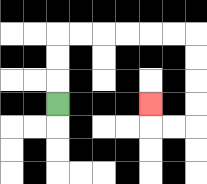{'start': '[2, 4]', 'end': '[6, 4]', 'path_directions': 'U,U,U,R,R,R,R,R,R,D,D,D,D,L,L,U', 'path_coordinates': '[[2, 4], [2, 3], [2, 2], [2, 1], [3, 1], [4, 1], [5, 1], [6, 1], [7, 1], [8, 1], [8, 2], [8, 3], [8, 4], [8, 5], [7, 5], [6, 5], [6, 4]]'}